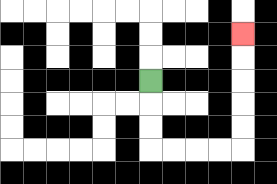{'start': '[6, 3]', 'end': '[10, 1]', 'path_directions': 'D,D,D,R,R,R,R,U,U,U,U,U', 'path_coordinates': '[[6, 3], [6, 4], [6, 5], [6, 6], [7, 6], [8, 6], [9, 6], [10, 6], [10, 5], [10, 4], [10, 3], [10, 2], [10, 1]]'}